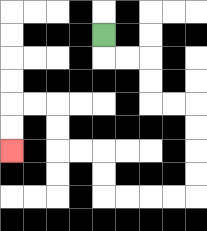{'start': '[4, 1]', 'end': '[0, 6]', 'path_directions': 'D,R,R,D,D,R,R,D,D,D,D,L,L,L,L,U,U,L,L,U,U,L,L,D,D', 'path_coordinates': '[[4, 1], [4, 2], [5, 2], [6, 2], [6, 3], [6, 4], [7, 4], [8, 4], [8, 5], [8, 6], [8, 7], [8, 8], [7, 8], [6, 8], [5, 8], [4, 8], [4, 7], [4, 6], [3, 6], [2, 6], [2, 5], [2, 4], [1, 4], [0, 4], [0, 5], [0, 6]]'}